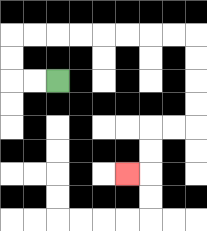{'start': '[2, 3]', 'end': '[5, 7]', 'path_directions': 'L,L,U,U,R,R,R,R,R,R,R,R,D,D,D,D,L,L,D,D,L', 'path_coordinates': '[[2, 3], [1, 3], [0, 3], [0, 2], [0, 1], [1, 1], [2, 1], [3, 1], [4, 1], [5, 1], [6, 1], [7, 1], [8, 1], [8, 2], [8, 3], [8, 4], [8, 5], [7, 5], [6, 5], [6, 6], [6, 7], [5, 7]]'}